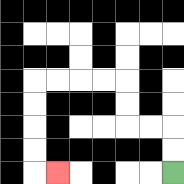{'start': '[7, 7]', 'end': '[2, 7]', 'path_directions': 'U,U,L,L,U,U,L,L,L,L,D,D,D,D,R', 'path_coordinates': '[[7, 7], [7, 6], [7, 5], [6, 5], [5, 5], [5, 4], [5, 3], [4, 3], [3, 3], [2, 3], [1, 3], [1, 4], [1, 5], [1, 6], [1, 7], [2, 7]]'}